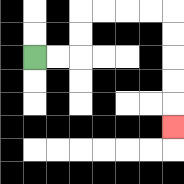{'start': '[1, 2]', 'end': '[7, 5]', 'path_directions': 'R,R,U,U,R,R,R,R,D,D,D,D,D', 'path_coordinates': '[[1, 2], [2, 2], [3, 2], [3, 1], [3, 0], [4, 0], [5, 0], [6, 0], [7, 0], [7, 1], [7, 2], [7, 3], [7, 4], [7, 5]]'}